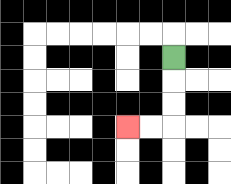{'start': '[7, 2]', 'end': '[5, 5]', 'path_directions': 'D,D,D,L,L', 'path_coordinates': '[[7, 2], [7, 3], [7, 4], [7, 5], [6, 5], [5, 5]]'}